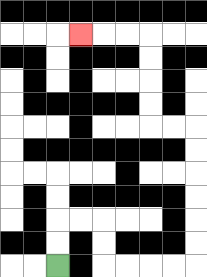{'start': '[2, 11]', 'end': '[3, 1]', 'path_directions': 'U,U,R,R,D,D,R,R,R,R,U,U,U,U,U,U,L,L,U,U,U,U,L,L,L', 'path_coordinates': '[[2, 11], [2, 10], [2, 9], [3, 9], [4, 9], [4, 10], [4, 11], [5, 11], [6, 11], [7, 11], [8, 11], [8, 10], [8, 9], [8, 8], [8, 7], [8, 6], [8, 5], [7, 5], [6, 5], [6, 4], [6, 3], [6, 2], [6, 1], [5, 1], [4, 1], [3, 1]]'}